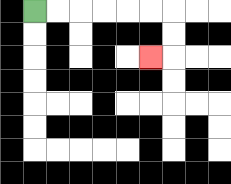{'start': '[1, 0]', 'end': '[6, 2]', 'path_directions': 'R,R,R,R,R,R,D,D,L', 'path_coordinates': '[[1, 0], [2, 0], [3, 0], [4, 0], [5, 0], [6, 0], [7, 0], [7, 1], [7, 2], [6, 2]]'}